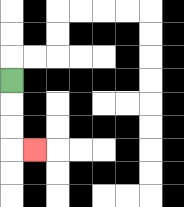{'start': '[0, 3]', 'end': '[1, 6]', 'path_directions': 'D,D,D,R', 'path_coordinates': '[[0, 3], [0, 4], [0, 5], [0, 6], [1, 6]]'}